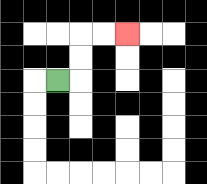{'start': '[2, 3]', 'end': '[5, 1]', 'path_directions': 'R,U,U,R,R', 'path_coordinates': '[[2, 3], [3, 3], [3, 2], [3, 1], [4, 1], [5, 1]]'}